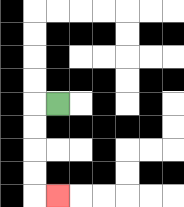{'start': '[2, 4]', 'end': '[2, 8]', 'path_directions': 'L,D,D,D,D,R', 'path_coordinates': '[[2, 4], [1, 4], [1, 5], [1, 6], [1, 7], [1, 8], [2, 8]]'}